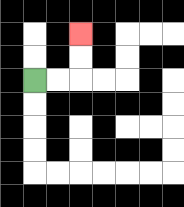{'start': '[1, 3]', 'end': '[3, 1]', 'path_directions': 'R,R,U,U', 'path_coordinates': '[[1, 3], [2, 3], [3, 3], [3, 2], [3, 1]]'}